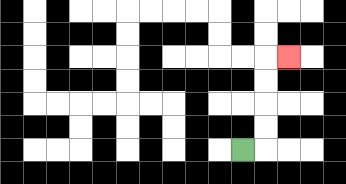{'start': '[10, 6]', 'end': '[12, 2]', 'path_directions': 'R,U,U,U,U,R', 'path_coordinates': '[[10, 6], [11, 6], [11, 5], [11, 4], [11, 3], [11, 2], [12, 2]]'}